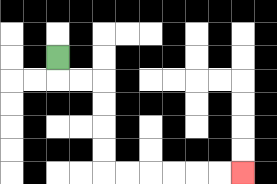{'start': '[2, 2]', 'end': '[10, 7]', 'path_directions': 'D,R,R,D,D,D,D,R,R,R,R,R,R', 'path_coordinates': '[[2, 2], [2, 3], [3, 3], [4, 3], [4, 4], [4, 5], [4, 6], [4, 7], [5, 7], [6, 7], [7, 7], [8, 7], [9, 7], [10, 7]]'}